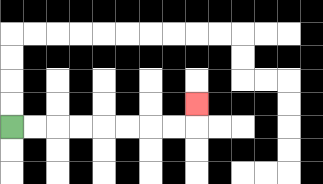{'start': '[0, 5]', 'end': '[8, 4]', 'path_directions': 'R,R,R,R,R,R,R,R,U', 'path_coordinates': '[[0, 5], [1, 5], [2, 5], [3, 5], [4, 5], [5, 5], [6, 5], [7, 5], [8, 5], [8, 4]]'}